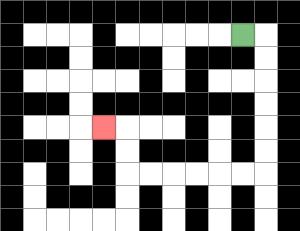{'start': '[10, 1]', 'end': '[4, 5]', 'path_directions': 'R,D,D,D,D,D,D,L,L,L,L,L,L,U,U,L', 'path_coordinates': '[[10, 1], [11, 1], [11, 2], [11, 3], [11, 4], [11, 5], [11, 6], [11, 7], [10, 7], [9, 7], [8, 7], [7, 7], [6, 7], [5, 7], [5, 6], [5, 5], [4, 5]]'}